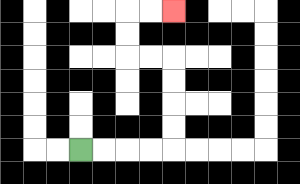{'start': '[3, 6]', 'end': '[7, 0]', 'path_directions': 'R,R,R,R,U,U,U,U,L,L,U,U,R,R', 'path_coordinates': '[[3, 6], [4, 6], [5, 6], [6, 6], [7, 6], [7, 5], [7, 4], [7, 3], [7, 2], [6, 2], [5, 2], [5, 1], [5, 0], [6, 0], [7, 0]]'}